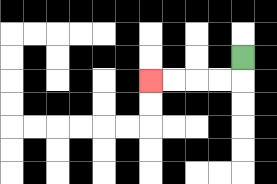{'start': '[10, 2]', 'end': '[6, 3]', 'path_directions': 'D,L,L,L,L', 'path_coordinates': '[[10, 2], [10, 3], [9, 3], [8, 3], [7, 3], [6, 3]]'}